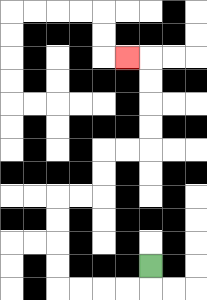{'start': '[6, 11]', 'end': '[5, 2]', 'path_directions': 'D,L,L,L,L,U,U,U,U,R,R,U,U,R,R,U,U,U,U,L', 'path_coordinates': '[[6, 11], [6, 12], [5, 12], [4, 12], [3, 12], [2, 12], [2, 11], [2, 10], [2, 9], [2, 8], [3, 8], [4, 8], [4, 7], [4, 6], [5, 6], [6, 6], [6, 5], [6, 4], [6, 3], [6, 2], [5, 2]]'}